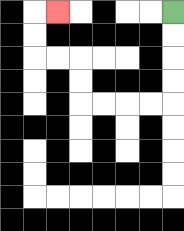{'start': '[7, 0]', 'end': '[2, 0]', 'path_directions': 'D,D,D,D,L,L,L,L,U,U,L,L,U,U,R', 'path_coordinates': '[[7, 0], [7, 1], [7, 2], [7, 3], [7, 4], [6, 4], [5, 4], [4, 4], [3, 4], [3, 3], [3, 2], [2, 2], [1, 2], [1, 1], [1, 0], [2, 0]]'}